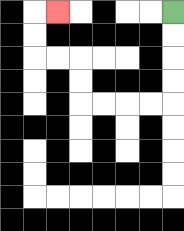{'start': '[7, 0]', 'end': '[2, 0]', 'path_directions': 'D,D,D,D,L,L,L,L,U,U,L,L,U,U,R', 'path_coordinates': '[[7, 0], [7, 1], [7, 2], [7, 3], [7, 4], [6, 4], [5, 4], [4, 4], [3, 4], [3, 3], [3, 2], [2, 2], [1, 2], [1, 1], [1, 0], [2, 0]]'}